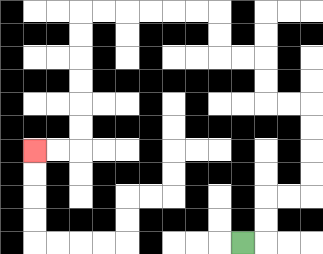{'start': '[10, 10]', 'end': '[1, 6]', 'path_directions': 'R,U,U,R,R,U,U,U,U,L,L,U,U,L,L,U,U,L,L,L,L,L,L,D,D,D,D,D,D,L,L', 'path_coordinates': '[[10, 10], [11, 10], [11, 9], [11, 8], [12, 8], [13, 8], [13, 7], [13, 6], [13, 5], [13, 4], [12, 4], [11, 4], [11, 3], [11, 2], [10, 2], [9, 2], [9, 1], [9, 0], [8, 0], [7, 0], [6, 0], [5, 0], [4, 0], [3, 0], [3, 1], [3, 2], [3, 3], [3, 4], [3, 5], [3, 6], [2, 6], [1, 6]]'}